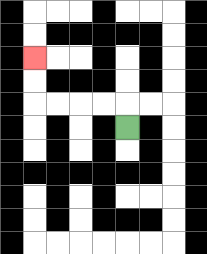{'start': '[5, 5]', 'end': '[1, 2]', 'path_directions': 'U,L,L,L,L,U,U', 'path_coordinates': '[[5, 5], [5, 4], [4, 4], [3, 4], [2, 4], [1, 4], [1, 3], [1, 2]]'}